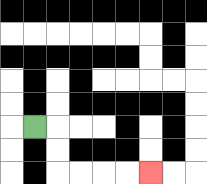{'start': '[1, 5]', 'end': '[6, 7]', 'path_directions': 'R,D,D,R,R,R,R', 'path_coordinates': '[[1, 5], [2, 5], [2, 6], [2, 7], [3, 7], [4, 7], [5, 7], [6, 7]]'}